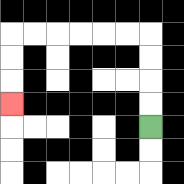{'start': '[6, 5]', 'end': '[0, 4]', 'path_directions': 'U,U,U,U,L,L,L,L,L,L,D,D,D', 'path_coordinates': '[[6, 5], [6, 4], [6, 3], [6, 2], [6, 1], [5, 1], [4, 1], [3, 1], [2, 1], [1, 1], [0, 1], [0, 2], [0, 3], [0, 4]]'}